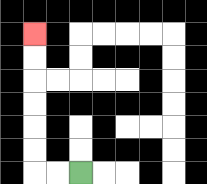{'start': '[3, 7]', 'end': '[1, 1]', 'path_directions': 'L,L,U,U,U,U,U,U', 'path_coordinates': '[[3, 7], [2, 7], [1, 7], [1, 6], [1, 5], [1, 4], [1, 3], [1, 2], [1, 1]]'}